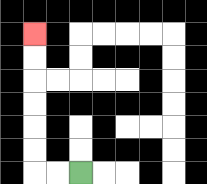{'start': '[3, 7]', 'end': '[1, 1]', 'path_directions': 'L,L,U,U,U,U,U,U', 'path_coordinates': '[[3, 7], [2, 7], [1, 7], [1, 6], [1, 5], [1, 4], [1, 3], [1, 2], [1, 1]]'}